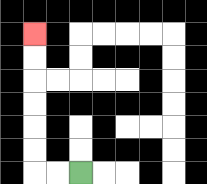{'start': '[3, 7]', 'end': '[1, 1]', 'path_directions': 'L,L,U,U,U,U,U,U', 'path_coordinates': '[[3, 7], [2, 7], [1, 7], [1, 6], [1, 5], [1, 4], [1, 3], [1, 2], [1, 1]]'}